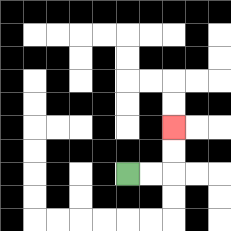{'start': '[5, 7]', 'end': '[7, 5]', 'path_directions': 'R,R,U,U', 'path_coordinates': '[[5, 7], [6, 7], [7, 7], [7, 6], [7, 5]]'}